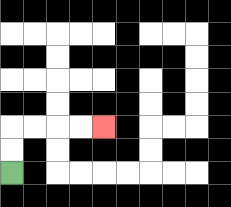{'start': '[0, 7]', 'end': '[4, 5]', 'path_directions': 'U,U,R,R,R,R', 'path_coordinates': '[[0, 7], [0, 6], [0, 5], [1, 5], [2, 5], [3, 5], [4, 5]]'}